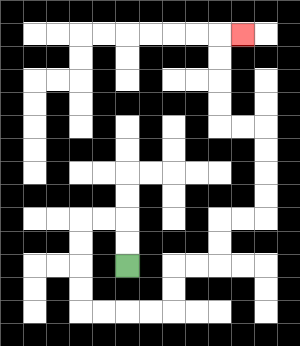{'start': '[5, 11]', 'end': '[10, 1]', 'path_directions': 'U,U,L,L,D,D,D,D,R,R,R,R,U,U,R,R,U,U,R,R,U,U,U,U,L,L,U,U,U,U,R', 'path_coordinates': '[[5, 11], [5, 10], [5, 9], [4, 9], [3, 9], [3, 10], [3, 11], [3, 12], [3, 13], [4, 13], [5, 13], [6, 13], [7, 13], [7, 12], [7, 11], [8, 11], [9, 11], [9, 10], [9, 9], [10, 9], [11, 9], [11, 8], [11, 7], [11, 6], [11, 5], [10, 5], [9, 5], [9, 4], [9, 3], [9, 2], [9, 1], [10, 1]]'}